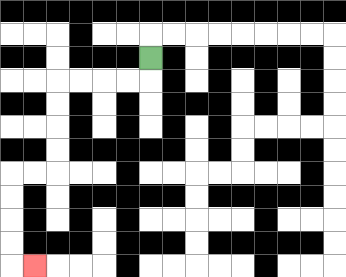{'start': '[6, 2]', 'end': '[1, 11]', 'path_directions': 'D,L,L,L,L,D,D,D,D,L,L,D,D,D,D,R', 'path_coordinates': '[[6, 2], [6, 3], [5, 3], [4, 3], [3, 3], [2, 3], [2, 4], [2, 5], [2, 6], [2, 7], [1, 7], [0, 7], [0, 8], [0, 9], [0, 10], [0, 11], [1, 11]]'}